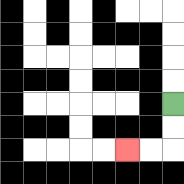{'start': '[7, 4]', 'end': '[5, 6]', 'path_directions': 'D,D,L,L', 'path_coordinates': '[[7, 4], [7, 5], [7, 6], [6, 6], [5, 6]]'}